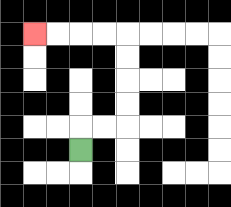{'start': '[3, 6]', 'end': '[1, 1]', 'path_directions': 'U,R,R,U,U,U,U,L,L,L,L', 'path_coordinates': '[[3, 6], [3, 5], [4, 5], [5, 5], [5, 4], [5, 3], [5, 2], [5, 1], [4, 1], [3, 1], [2, 1], [1, 1]]'}